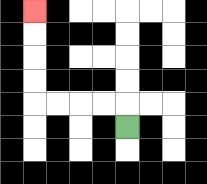{'start': '[5, 5]', 'end': '[1, 0]', 'path_directions': 'U,L,L,L,L,U,U,U,U', 'path_coordinates': '[[5, 5], [5, 4], [4, 4], [3, 4], [2, 4], [1, 4], [1, 3], [1, 2], [1, 1], [1, 0]]'}